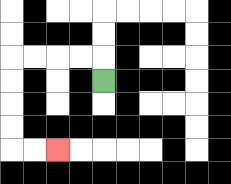{'start': '[4, 3]', 'end': '[2, 6]', 'path_directions': 'U,L,L,L,L,D,D,D,D,R,R', 'path_coordinates': '[[4, 3], [4, 2], [3, 2], [2, 2], [1, 2], [0, 2], [0, 3], [0, 4], [0, 5], [0, 6], [1, 6], [2, 6]]'}